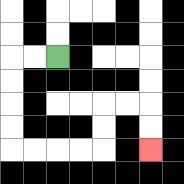{'start': '[2, 2]', 'end': '[6, 6]', 'path_directions': 'L,L,D,D,D,D,R,R,R,R,U,U,R,R,D,D', 'path_coordinates': '[[2, 2], [1, 2], [0, 2], [0, 3], [0, 4], [0, 5], [0, 6], [1, 6], [2, 6], [3, 6], [4, 6], [4, 5], [4, 4], [5, 4], [6, 4], [6, 5], [6, 6]]'}